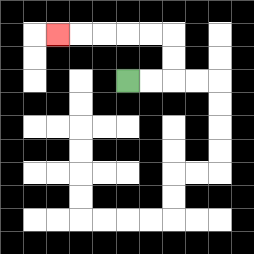{'start': '[5, 3]', 'end': '[2, 1]', 'path_directions': 'R,R,U,U,L,L,L,L,L', 'path_coordinates': '[[5, 3], [6, 3], [7, 3], [7, 2], [7, 1], [6, 1], [5, 1], [4, 1], [3, 1], [2, 1]]'}